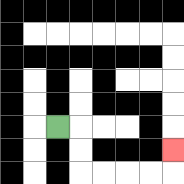{'start': '[2, 5]', 'end': '[7, 6]', 'path_directions': 'R,D,D,R,R,R,R,U', 'path_coordinates': '[[2, 5], [3, 5], [3, 6], [3, 7], [4, 7], [5, 7], [6, 7], [7, 7], [7, 6]]'}